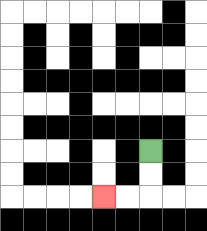{'start': '[6, 6]', 'end': '[4, 8]', 'path_directions': 'D,D,L,L', 'path_coordinates': '[[6, 6], [6, 7], [6, 8], [5, 8], [4, 8]]'}